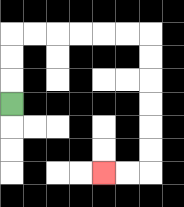{'start': '[0, 4]', 'end': '[4, 7]', 'path_directions': 'U,U,U,R,R,R,R,R,R,D,D,D,D,D,D,L,L', 'path_coordinates': '[[0, 4], [0, 3], [0, 2], [0, 1], [1, 1], [2, 1], [3, 1], [4, 1], [5, 1], [6, 1], [6, 2], [6, 3], [6, 4], [6, 5], [6, 6], [6, 7], [5, 7], [4, 7]]'}